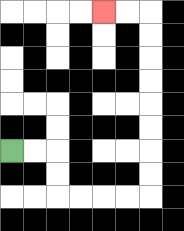{'start': '[0, 6]', 'end': '[4, 0]', 'path_directions': 'R,R,D,D,R,R,R,R,U,U,U,U,U,U,U,U,L,L', 'path_coordinates': '[[0, 6], [1, 6], [2, 6], [2, 7], [2, 8], [3, 8], [4, 8], [5, 8], [6, 8], [6, 7], [6, 6], [6, 5], [6, 4], [6, 3], [6, 2], [6, 1], [6, 0], [5, 0], [4, 0]]'}